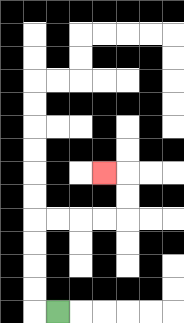{'start': '[2, 13]', 'end': '[4, 7]', 'path_directions': 'L,U,U,U,U,R,R,R,R,U,U,L', 'path_coordinates': '[[2, 13], [1, 13], [1, 12], [1, 11], [1, 10], [1, 9], [2, 9], [3, 9], [4, 9], [5, 9], [5, 8], [5, 7], [4, 7]]'}